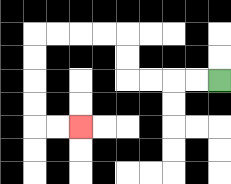{'start': '[9, 3]', 'end': '[3, 5]', 'path_directions': 'L,L,L,L,U,U,L,L,L,L,D,D,D,D,R,R', 'path_coordinates': '[[9, 3], [8, 3], [7, 3], [6, 3], [5, 3], [5, 2], [5, 1], [4, 1], [3, 1], [2, 1], [1, 1], [1, 2], [1, 3], [1, 4], [1, 5], [2, 5], [3, 5]]'}